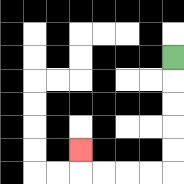{'start': '[7, 2]', 'end': '[3, 6]', 'path_directions': 'D,D,D,D,D,L,L,L,L,U', 'path_coordinates': '[[7, 2], [7, 3], [7, 4], [7, 5], [7, 6], [7, 7], [6, 7], [5, 7], [4, 7], [3, 7], [3, 6]]'}